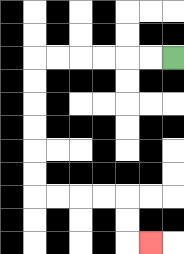{'start': '[7, 2]', 'end': '[6, 10]', 'path_directions': 'L,L,L,L,L,L,D,D,D,D,D,D,R,R,R,R,D,D,R', 'path_coordinates': '[[7, 2], [6, 2], [5, 2], [4, 2], [3, 2], [2, 2], [1, 2], [1, 3], [1, 4], [1, 5], [1, 6], [1, 7], [1, 8], [2, 8], [3, 8], [4, 8], [5, 8], [5, 9], [5, 10], [6, 10]]'}